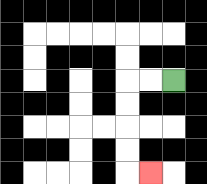{'start': '[7, 3]', 'end': '[6, 7]', 'path_directions': 'L,L,D,D,D,D,R', 'path_coordinates': '[[7, 3], [6, 3], [5, 3], [5, 4], [5, 5], [5, 6], [5, 7], [6, 7]]'}